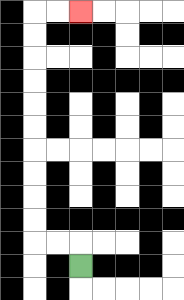{'start': '[3, 11]', 'end': '[3, 0]', 'path_directions': 'U,L,L,U,U,U,U,U,U,U,U,U,U,R,R', 'path_coordinates': '[[3, 11], [3, 10], [2, 10], [1, 10], [1, 9], [1, 8], [1, 7], [1, 6], [1, 5], [1, 4], [1, 3], [1, 2], [1, 1], [1, 0], [2, 0], [3, 0]]'}